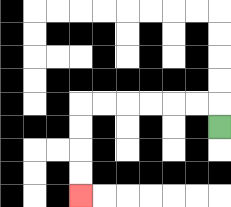{'start': '[9, 5]', 'end': '[3, 8]', 'path_directions': 'U,L,L,L,L,L,L,D,D,D,D', 'path_coordinates': '[[9, 5], [9, 4], [8, 4], [7, 4], [6, 4], [5, 4], [4, 4], [3, 4], [3, 5], [3, 6], [3, 7], [3, 8]]'}